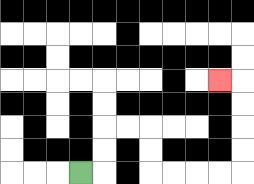{'start': '[3, 7]', 'end': '[9, 3]', 'path_directions': 'R,U,U,R,R,D,D,R,R,R,R,U,U,U,U,L', 'path_coordinates': '[[3, 7], [4, 7], [4, 6], [4, 5], [5, 5], [6, 5], [6, 6], [6, 7], [7, 7], [8, 7], [9, 7], [10, 7], [10, 6], [10, 5], [10, 4], [10, 3], [9, 3]]'}